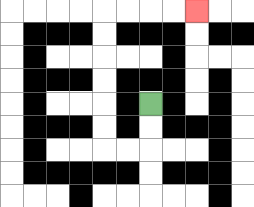{'start': '[6, 4]', 'end': '[8, 0]', 'path_directions': 'D,D,L,L,U,U,U,U,U,U,R,R,R,R', 'path_coordinates': '[[6, 4], [6, 5], [6, 6], [5, 6], [4, 6], [4, 5], [4, 4], [4, 3], [4, 2], [4, 1], [4, 0], [5, 0], [6, 0], [7, 0], [8, 0]]'}